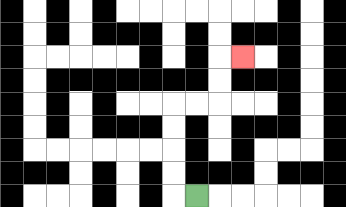{'start': '[8, 8]', 'end': '[10, 2]', 'path_directions': 'L,U,U,U,U,R,R,U,U,R', 'path_coordinates': '[[8, 8], [7, 8], [7, 7], [7, 6], [7, 5], [7, 4], [8, 4], [9, 4], [9, 3], [9, 2], [10, 2]]'}